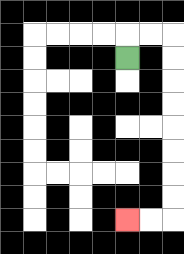{'start': '[5, 2]', 'end': '[5, 9]', 'path_directions': 'U,R,R,D,D,D,D,D,D,D,D,L,L', 'path_coordinates': '[[5, 2], [5, 1], [6, 1], [7, 1], [7, 2], [7, 3], [7, 4], [7, 5], [7, 6], [7, 7], [7, 8], [7, 9], [6, 9], [5, 9]]'}